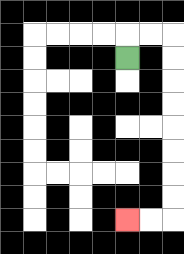{'start': '[5, 2]', 'end': '[5, 9]', 'path_directions': 'U,R,R,D,D,D,D,D,D,D,D,L,L', 'path_coordinates': '[[5, 2], [5, 1], [6, 1], [7, 1], [7, 2], [7, 3], [7, 4], [7, 5], [7, 6], [7, 7], [7, 8], [7, 9], [6, 9], [5, 9]]'}